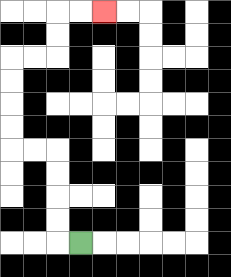{'start': '[3, 10]', 'end': '[4, 0]', 'path_directions': 'L,U,U,U,U,L,L,U,U,U,U,R,R,U,U,R,R', 'path_coordinates': '[[3, 10], [2, 10], [2, 9], [2, 8], [2, 7], [2, 6], [1, 6], [0, 6], [0, 5], [0, 4], [0, 3], [0, 2], [1, 2], [2, 2], [2, 1], [2, 0], [3, 0], [4, 0]]'}